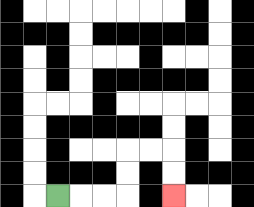{'start': '[2, 8]', 'end': '[7, 8]', 'path_directions': 'R,R,R,U,U,R,R,D,D', 'path_coordinates': '[[2, 8], [3, 8], [4, 8], [5, 8], [5, 7], [5, 6], [6, 6], [7, 6], [7, 7], [7, 8]]'}